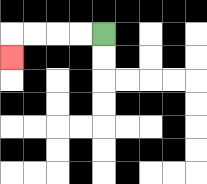{'start': '[4, 1]', 'end': '[0, 2]', 'path_directions': 'L,L,L,L,D', 'path_coordinates': '[[4, 1], [3, 1], [2, 1], [1, 1], [0, 1], [0, 2]]'}